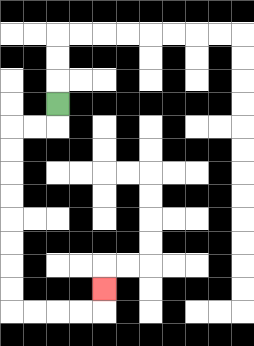{'start': '[2, 4]', 'end': '[4, 12]', 'path_directions': 'D,L,L,D,D,D,D,D,D,D,D,R,R,R,R,U', 'path_coordinates': '[[2, 4], [2, 5], [1, 5], [0, 5], [0, 6], [0, 7], [0, 8], [0, 9], [0, 10], [0, 11], [0, 12], [0, 13], [1, 13], [2, 13], [3, 13], [4, 13], [4, 12]]'}